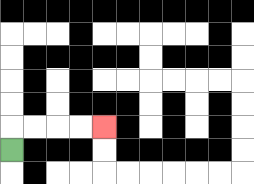{'start': '[0, 6]', 'end': '[4, 5]', 'path_directions': 'U,R,R,R,R', 'path_coordinates': '[[0, 6], [0, 5], [1, 5], [2, 5], [3, 5], [4, 5]]'}